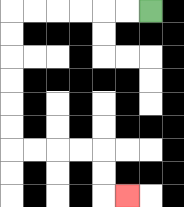{'start': '[6, 0]', 'end': '[5, 8]', 'path_directions': 'L,L,L,L,L,L,D,D,D,D,D,D,R,R,R,R,D,D,R', 'path_coordinates': '[[6, 0], [5, 0], [4, 0], [3, 0], [2, 0], [1, 0], [0, 0], [0, 1], [0, 2], [0, 3], [0, 4], [0, 5], [0, 6], [1, 6], [2, 6], [3, 6], [4, 6], [4, 7], [4, 8], [5, 8]]'}